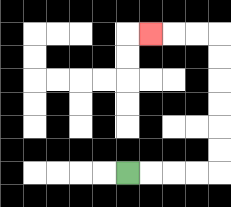{'start': '[5, 7]', 'end': '[6, 1]', 'path_directions': 'R,R,R,R,U,U,U,U,U,U,L,L,L', 'path_coordinates': '[[5, 7], [6, 7], [7, 7], [8, 7], [9, 7], [9, 6], [9, 5], [9, 4], [9, 3], [9, 2], [9, 1], [8, 1], [7, 1], [6, 1]]'}